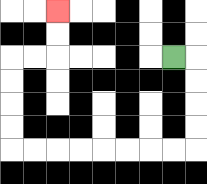{'start': '[7, 2]', 'end': '[2, 0]', 'path_directions': 'R,D,D,D,D,L,L,L,L,L,L,L,L,U,U,U,U,R,R,U,U', 'path_coordinates': '[[7, 2], [8, 2], [8, 3], [8, 4], [8, 5], [8, 6], [7, 6], [6, 6], [5, 6], [4, 6], [3, 6], [2, 6], [1, 6], [0, 6], [0, 5], [0, 4], [0, 3], [0, 2], [1, 2], [2, 2], [2, 1], [2, 0]]'}